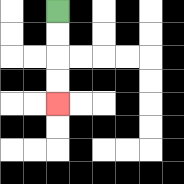{'start': '[2, 0]', 'end': '[2, 4]', 'path_directions': 'D,D,D,D', 'path_coordinates': '[[2, 0], [2, 1], [2, 2], [2, 3], [2, 4]]'}